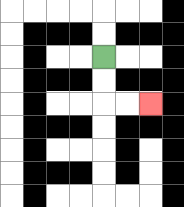{'start': '[4, 2]', 'end': '[6, 4]', 'path_directions': 'D,D,R,R', 'path_coordinates': '[[4, 2], [4, 3], [4, 4], [5, 4], [6, 4]]'}